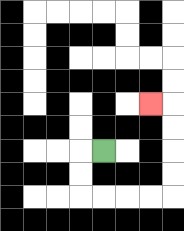{'start': '[4, 6]', 'end': '[6, 4]', 'path_directions': 'L,D,D,R,R,R,R,U,U,U,U,L', 'path_coordinates': '[[4, 6], [3, 6], [3, 7], [3, 8], [4, 8], [5, 8], [6, 8], [7, 8], [7, 7], [7, 6], [7, 5], [7, 4], [6, 4]]'}